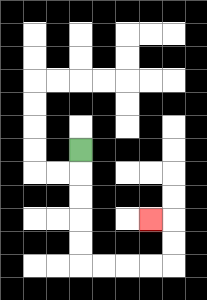{'start': '[3, 6]', 'end': '[6, 9]', 'path_directions': 'D,D,D,D,D,R,R,R,R,U,U,L', 'path_coordinates': '[[3, 6], [3, 7], [3, 8], [3, 9], [3, 10], [3, 11], [4, 11], [5, 11], [6, 11], [7, 11], [7, 10], [7, 9], [6, 9]]'}